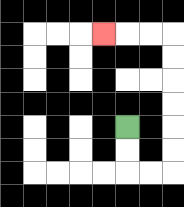{'start': '[5, 5]', 'end': '[4, 1]', 'path_directions': 'D,D,R,R,U,U,U,U,U,U,L,L,L', 'path_coordinates': '[[5, 5], [5, 6], [5, 7], [6, 7], [7, 7], [7, 6], [7, 5], [7, 4], [7, 3], [7, 2], [7, 1], [6, 1], [5, 1], [4, 1]]'}